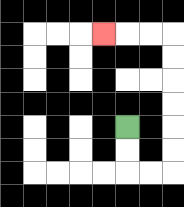{'start': '[5, 5]', 'end': '[4, 1]', 'path_directions': 'D,D,R,R,U,U,U,U,U,U,L,L,L', 'path_coordinates': '[[5, 5], [5, 6], [5, 7], [6, 7], [7, 7], [7, 6], [7, 5], [7, 4], [7, 3], [7, 2], [7, 1], [6, 1], [5, 1], [4, 1]]'}